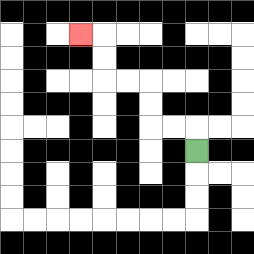{'start': '[8, 6]', 'end': '[3, 1]', 'path_directions': 'U,L,L,U,U,L,L,U,U,L', 'path_coordinates': '[[8, 6], [8, 5], [7, 5], [6, 5], [6, 4], [6, 3], [5, 3], [4, 3], [4, 2], [4, 1], [3, 1]]'}